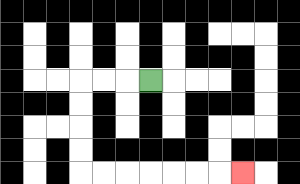{'start': '[6, 3]', 'end': '[10, 7]', 'path_directions': 'L,L,L,D,D,D,D,R,R,R,R,R,R,R', 'path_coordinates': '[[6, 3], [5, 3], [4, 3], [3, 3], [3, 4], [3, 5], [3, 6], [3, 7], [4, 7], [5, 7], [6, 7], [7, 7], [8, 7], [9, 7], [10, 7]]'}